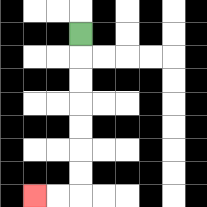{'start': '[3, 1]', 'end': '[1, 8]', 'path_directions': 'D,D,D,D,D,D,D,L,L', 'path_coordinates': '[[3, 1], [3, 2], [3, 3], [3, 4], [3, 5], [3, 6], [3, 7], [3, 8], [2, 8], [1, 8]]'}